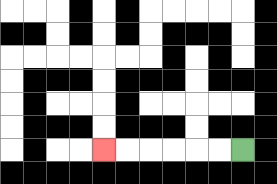{'start': '[10, 6]', 'end': '[4, 6]', 'path_directions': 'L,L,L,L,L,L', 'path_coordinates': '[[10, 6], [9, 6], [8, 6], [7, 6], [6, 6], [5, 6], [4, 6]]'}